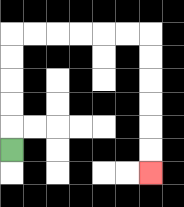{'start': '[0, 6]', 'end': '[6, 7]', 'path_directions': 'U,U,U,U,U,R,R,R,R,R,R,D,D,D,D,D,D', 'path_coordinates': '[[0, 6], [0, 5], [0, 4], [0, 3], [0, 2], [0, 1], [1, 1], [2, 1], [3, 1], [4, 1], [5, 1], [6, 1], [6, 2], [6, 3], [6, 4], [6, 5], [6, 6], [6, 7]]'}